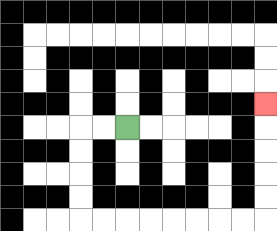{'start': '[5, 5]', 'end': '[11, 4]', 'path_directions': 'L,L,D,D,D,D,R,R,R,R,R,R,R,R,U,U,U,U,U', 'path_coordinates': '[[5, 5], [4, 5], [3, 5], [3, 6], [3, 7], [3, 8], [3, 9], [4, 9], [5, 9], [6, 9], [7, 9], [8, 9], [9, 9], [10, 9], [11, 9], [11, 8], [11, 7], [11, 6], [11, 5], [11, 4]]'}